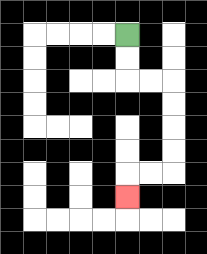{'start': '[5, 1]', 'end': '[5, 8]', 'path_directions': 'D,D,R,R,D,D,D,D,L,L,D', 'path_coordinates': '[[5, 1], [5, 2], [5, 3], [6, 3], [7, 3], [7, 4], [7, 5], [7, 6], [7, 7], [6, 7], [5, 7], [5, 8]]'}